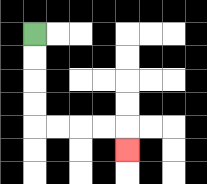{'start': '[1, 1]', 'end': '[5, 6]', 'path_directions': 'D,D,D,D,R,R,R,R,D', 'path_coordinates': '[[1, 1], [1, 2], [1, 3], [1, 4], [1, 5], [2, 5], [3, 5], [4, 5], [5, 5], [5, 6]]'}